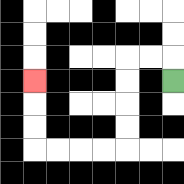{'start': '[7, 3]', 'end': '[1, 3]', 'path_directions': 'U,L,L,D,D,D,D,L,L,L,L,U,U,U', 'path_coordinates': '[[7, 3], [7, 2], [6, 2], [5, 2], [5, 3], [5, 4], [5, 5], [5, 6], [4, 6], [3, 6], [2, 6], [1, 6], [1, 5], [1, 4], [1, 3]]'}